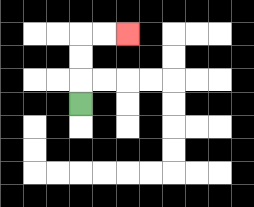{'start': '[3, 4]', 'end': '[5, 1]', 'path_directions': 'U,U,U,R,R', 'path_coordinates': '[[3, 4], [3, 3], [3, 2], [3, 1], [4, 1], [5, 1]]'}